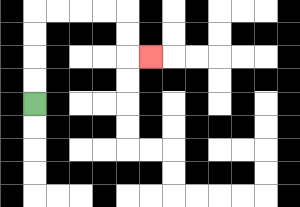{'start': '[1, 4]', 'end': '[6, 2]', 'path_directions': 'U,U,U,U,R,R,R,R,D,D,R', 'path_coordinates': '[[1, 4], [1, 3], [1, 2], [1, 1], [1, 0], [2, 0], [3, 0], [4, 0], [5, 0], [5, 1], [5, 2], [6, 2]]'}